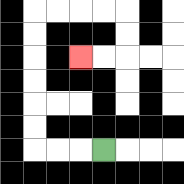{'start': '[4, 6]', 'end': '[3, 2]', 'path_directions': 'L,L,L,U,U,U,U,U,U,R,R,R,R,D,D,L,L', 'path_coordinates': '[[4, 6], [3, 6], [2, 6], [1, 6], [1, 5], [1, 4], [1, 3], [1, 2], [1, 1], [1, 0], [2, 0], [3, 0], [4, 0], [5, 0], [5, 1], [5, 2], [4, 2], [3, 2]]'}